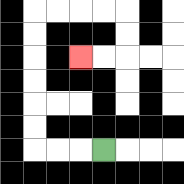{'start': '[4, 6]', 'end': '[3, 2]', 'path_directions': 'L,L,L,U,U,U,U,U,U,R,R,R,R,D,D,L,L', 'path_coordinates': '[[4, 6], [3, 6], [2, 6], [1, 6], [1, 5], [1, 4], [1, 3], [1, 2], [1, 1], [1, 0], [2, 0], [3, 0], [4, 0], [5, 0], [5, 1], [5, 2], [4, 2], [3, 2]]'}